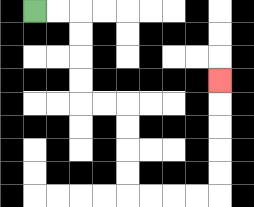{'start': '[1, 0]', 'end': '[9, 3]', 'path_directions': 'R,R,D,D,D,D,R,R,D,D,D,D,R,R,R,R,U,U,U,U,U', 'path_coordinates': '[[1, 0], [2, 0], [3, 0], [3, 1], [3, 2], [3, 3], [3, 4], [4, 4], [5, 4], [5, 5], [5, 6], [5, 7], [5, 8], [6, 8], [7, 8], [8, 8], [9, 8], [9, 7], [9, 6], [9, 5], [9, 4], [9, 3]]'}